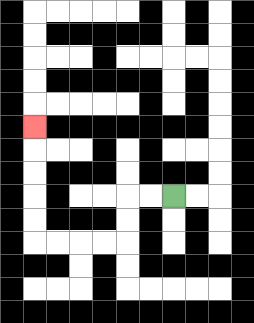{'start': '[7, 8]', 'end': '[1, 5]', 'path_directions': 'L,L,D,D,L,L,L,L,U,U,U,U,U', 'path_coordinates': '[[7, 8], [6, 8], [5, 8], [5, 9], [5, 10], [4, 10], [3, 10], [2, 10], [1, 10], [1, 9], [1, 8], [1, 7], [1, 6], [1, 5]]'}